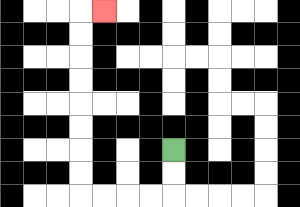{'start': '[7, 6]', 'end': '[4, 0]', 'path_directions': 'D,D,L,L,L,L,U,U,U,U,U,U,U,U,R', 'path_coordinates': '[[7, 6], [7, 7], [7, 8], [6, 8], [5, 8], [4, 8], [3, 8], [3, 7], [3, 6], [3, 5], [3, 4], [3, 3], [3, 2], [3, 1], [3, 0], [4, 0]]'}